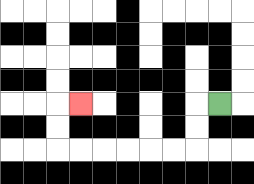{'start': '[9, 4]', 'end': '[3, 4]', 'path_directions': 'L,D,D,L,L,L,L,L,L,U,U,R', 'path_coordinates': '[[9, 4], [8, 4], [8, 5], [8, 6], [7, 6], [6, 6], [5, 6], [4, 6], [3, 6], [2, 6], [2, 5], [2, 4], [3, 4]]'}